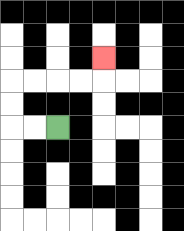{'start': '[2, 5]', 'end': '[4, 2]', 'path_directions': 'L,L,U,U,R,R,R,R,U', 'path_coordinates': '[[2, 5], [1, 5], [0, 5], [0, 4], [0, 3], [1, 3], [2, 3], [3, 3], [4, 3], [4, 2]]'}